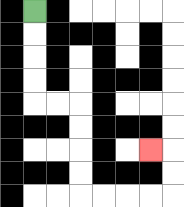{'start': '[1, 0]', 'end': '[6, 6]', 'path_directions': 'D,D,D,D,R,R,D,D,D,D,R,R,R,R,U,U,L', 'path_coordinates': '[[1, 0], [1, 1], [1, 2], [1, 3], [1, 4], [2, 4], [3, 4], [3, 5], [3, 6], [3, 7], [3, 8], [4, 8], [5, 8], [6, 8], [7, 8], [7, 7], [7, 6], [6, 6]]'}